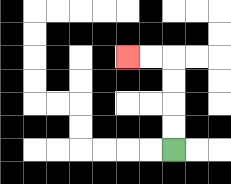{'start': '[7, 6]', 'end': '[5, 2]', 'path_directions': 'U,U,U,U,L,L', 'path_coordinates': '[[7, 6], [7, 5], [7, 4], [7, 3], [7, 2], [6, 2], [5, 2]]'}